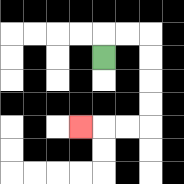{'start': '[4, 2]', 'end': '[3, 5]', 'path_directions': 'U,R,R,D,D,D,D,L,L,L', 'path_coordinates': '[[4, 2], [4, 1], [5, 1], [6, 1], [6, 2], [6, 3], [6, 4], [6, 5], [5, 5], [4, 5], [3, 5]]'}